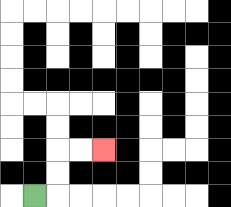{'start': '[1, 8]', 'end': '[4, 6]', 'path_directions': 'R,U,U,R,R', 'path_coordinates': '[[1, 8], [2, 8], [2, 7], [2, 6], [3, 6], [4, 6]]'}